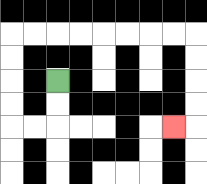{'start': '[2, 3]', 'end': '[7, 5]', 'path_directions': 'D,D,L,L,U,U,U,U,R,R,R,R,R,R,R,R,D,D,D,D,L', 'path_coordinates': '[[2, 3], [2, 4], [2, 5], [1, 5], [0, 5], [0, 4], [0, 3], [0, 2], [0, 1], [1, 1], [2, 1], [3, 1], [4, 1], [5, 1], [6, 1], [7, 1], [8, 1], [8, 2], [8, 3], [8, 4], [8, 5], [7, 5]]'}